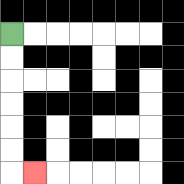{'start': '[0, 1]', 'end': '[1, 7]', 'path_directions': 'D,D,D,D,D,D,R', 'path_coordinates': '[[0, 1], [0, 2], [0, 3], [0, 4], [0, 5], [0, 6], [0, 7], [1, 7]]'}